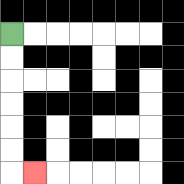{'start': '[0, 1]', 'end': '[1, 7]', 'path_directions': 'D,D,D,D,D,D,R', 'path_coordinates': '[[0, 1], [0, 2], [0, 3], [0, 4], [0, 5], [0, 6], [0, 7], [1, 7]]'}